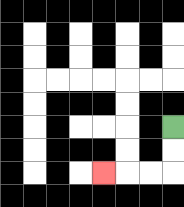{'start': '[7, 5]', 'end': '[4, 7]', 'path_directions': 'D,D,L,L,L', 'path_coordinates': '[[7, 5], [7, 6], [7, 7], [6, 7], [5, 7], [4, 7]]'}